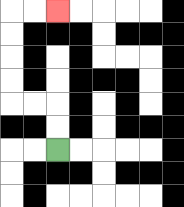{'start': '[2, 6]', 'end': '[2, 0]', 'path_directions': 'U,U,L,L,U,U,U,U,R,R', 'path_coordinates': '[[2, 6], [2, 5], [2, 4], [1, 4], [0, 4], [0, 3], [0, 2], [0, 1], [0, 0], [1, 0], [2, 0]]'}